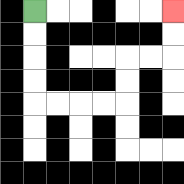{'start': '[1, 0]', 'end': '[7, 0]', 'path_directions': 'D,D,D,D,R,R,R,R,U,U,R,R,U,U', 'path_coordinates': '[[1, 0], [1, 1], [1, 2], [1, 3], [1, 4], [2, 4], [3, 4], [4, 4], [5, 4], [5, 3], [5, 2], [6, 2], [7, 2], [7, 1], [7, 0]]'}